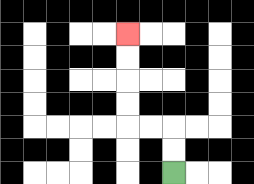{'start': '[7, 7]', 'end': '[5, 1]', 'path_directions': 'U,U,L,L,U,U,U,U', 'path_coordinates': '[[7, 7], [7, 6], [7, 5], [6, 5], [5, 5], [5, 4], [5, 3], [5, 2], [5, 1]]'}